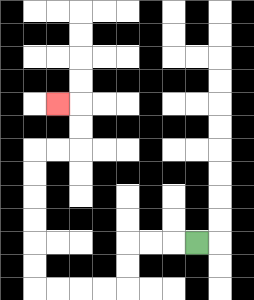{'start': '[8, 10]', 'end': '[2, 4]', 'path_directions': 'L,L,L,D,D,L,L,L,L,U,U,U,U,U,U,R,R,U,U,L', 'path_coordinates': '[[8, 10], [7, 10], [6, 10], [5, 10], [5, 11], [5, 12], [4, 12], [3, 12], [2, 12], [1, 12], [1, 11], [1, 10], [1, 9], [1, 8], [1, 7], [1, 6], [2, 6], [3, 6], [3, 5], [3, 4], [2, 4]]'}